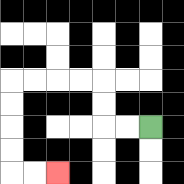{'start': '[6, 5]', 'end': '[2, 7]', 'path_directions': 'L,L,U,U,L,L,L,L,D,D,D,D,R,R', 'path_coordinates': '[[6, 5], [5, 5], [4, 5], [4, 4], [4, 3], [3, 3], [2, 3], [1, 3], [0, 3], [0, 4], [0, 5], [0, 6], [0, 7], [1, 7], [2, 7]]'}